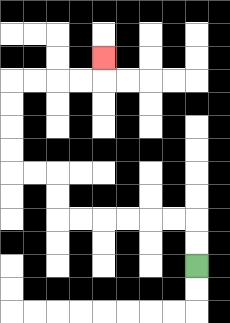{'start': '[8, 11]', 'end': '[4, 2]', 'path_directions': 'U,U,L,L,L,L,L,L,U,U,L,L,U,U,U,U,R,R,R,R,U', 'path_coordinates': '[[8, 11], [8, 10], [8, 9], [7, 9], [6, 9], [5, 9], [4, 9], [3, 9], [2, 9], [2, 8], [2, 7], [1, 7], [0, 7], [0, 6], [0, 5], [0, 4], [0, 3], [1, 3], [2, 3], [3, 3], [4, 3], [4, 2]]'}